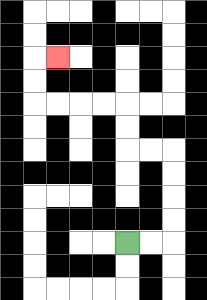{'start': '[5, 10]', 'end': '[2, 2]', 'path_directions': 'R,R,U,U,U,U,L,L,U,U,L,L,L,L,U,U,R', 'path_coordinates': '[[5, 10], [6, 10], [7, 10], [7, 9], [7, 8], [7, 7], [7, 6], [6, 6], [5, 6], [5, 5], [5, 4], [4, 4], [3, 4], [2, 4], [1, 4], [1, 3], [1, 2], [2, 2]]'}